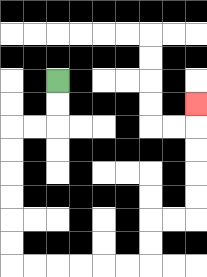{'start': '[2, 3]', 'end': '[8, 4]', 'path_directions': 'D,D,L,L,D,D,D,D,D,D,R,R,R,R,R,R,U,U,R,R,U,U,U,U,U', 'path_coordinates': '[[2, 3], [2, 4], [2, 5], [1, 5], [0, 5], [0, 6], [0, 7], [0, 8], [0, 9], [0, 10], [0, 11], [1, 11], [2, 11], [3, 11], [4, 11], [5, 11], [6, 11], [6, 10], [6, 9], [7, 9], [8, 9], [8, 8], [8, 7], [8, 6], [8, 5], [8, 4]]'}